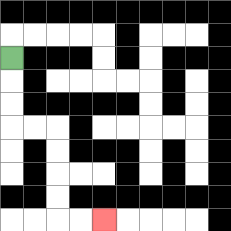{'start': '[0, 2]', 'end': '[4, 9]', 'path_directions': 'D,D,D,R,R,D,D,D,D,R,R', 'path_coordinates': '[[0, 2], [0, 3], [0, 4], [0, 5], [1, 5], [2, 5], [2, 6], [2, 7], [2, 8], [2, 9], [3, 9], [4, 9]]'}